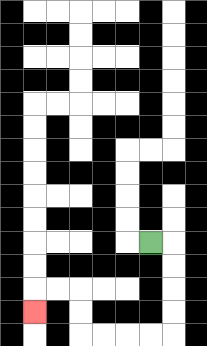{'start': '[6, 10]', 'end': '[1, 13]', 'path_directions': 'R,D,D,D,D,L,L,L,L,U,U,L,L,D', 'path_coordinates': '[[6, 10], [7, 10], [7, 11], [7, 12], [7, 13], [7, 14], [6, 14], [5, 14], [4, 14], [3, 14], [3, 13], [3, 12], [2, 12], [1, 12], [1, 13]]'}